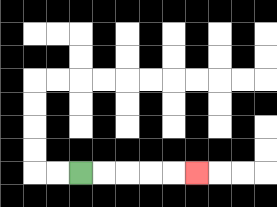{'start': '[3, 7]', 'end': '[8, 7]', 'path_directions': 'R,R,R,R,R', 'path_coordinates': '[[3, 7], [4, 7], [5, 7], [6, 7], [7, 7], [8, 7]]'}